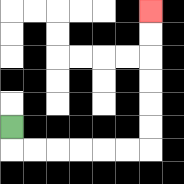{'start': '[0, 5]', 'end': '[6, 0]', 'path_directions': 'D,R,R,R,R,R,R,U,U,U,U,U,U', 'path_coordinates': '[[0, 5], [0, 6], [1, 6], [2, 6], [3, 6], [4, 6], [5, 6], [6, 6], [6, 5], [6, 4], [6, 3], [6, 2], [6, 1], [6, 0]]'}